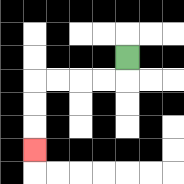{'start': '[5, 2]', 'end': '[1, 6]', 'path_directions': 'D,L,L,L,L,D,D,D', 'path_coordinates': '[[5, 2], [5, 3], [4, 3], [3, 3], [2, 3], [1, 3], [1, 4], [1, 5], [1, 6]]'}